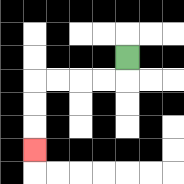{'start': '[5, 2]', 'end': '[1, 6]', 'path_directions': 'D,L,L,L,L,D,D,D', 'path_coordinates': '[[5, 2], [5, 3], [4, 3], [3, 3], [2, 3], [1, 3], [1, 4], [1, 5], [1, 6]]'}